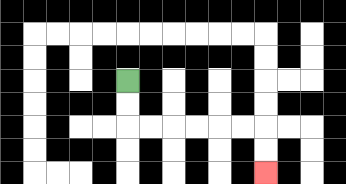{'start': '[5, 3]', 'end': '[11, 7]', 'path_directions': 'D,D,R,R,R,R,R,R,D,D', 'path_coordinates': '[[5, 3], [5, 4], [5, 5], [6, 5], [7, 5], [8, 5], [9, 5], [10, 5], [11, 5], [11, 6], [11, 7]]'}